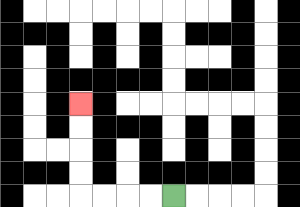{'start': '[7, 8]', 'end': '[3, 4]', 'path_directions': 'L,L,L,L,U,U,U,U', 'path_coordinates': '[[7, 8], [6, 8], [5, 8], [4, 8], [3, 8], [3, 7], [3, 6], [3, 5], [3, 4]]'}